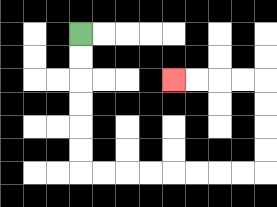{'start': '[3, 1]', 'end': '[7, 3]', 'path_directions': 'D,D,D,D,D,D,R,R,R,R,R,R,R,R,U,U,U,U,L,L,L,L', 'path_coordinates': '[[3, 1], [3, 2], [3, 3], [3, 4], [3, 5], [3, 6], [3, 7], [4, 7], [5, 7], [6, 7], [7, 7], [8, 7], [9, 7], [10, 7], [11, 7], [11, 6], [11, 5], [11, 4], [11, 3], [10, 3], [9, 3], [8, 3], [7, 3]]'}